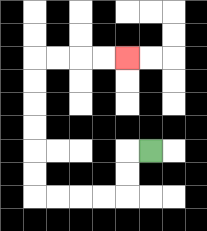{'start': '[6, 6]', 'end': '[5, 2]', 'path_directions': 'L,D,D,L,L,L,L,U,U,U,U,U,U,R,R,R,R', 'path_coordinates': '[[6, 6], [5, 6], [5, 7], [5, 8], [4, 8], [3, 8], [2, 8], [1, 8], [1, 7], [1, 6], [1, 5], [1, 4], [1, 3], [1, 2], [2, 2], [3, 2], [4, 2], [5, 2]]'}